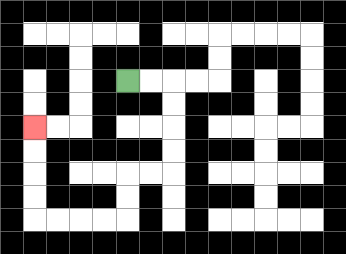{'start': '[5, 3]', 'end': '[1, 5]', 'path_directions': 'R,R,D,D,D,D,L,L,D,D,L,L,L,L,U,U,U,U', 'path_coordinates': '[[5, 3], [6, 3], [7, 3], [7, 4], [7, 5], [7, 6], [7, 7], [6, 7], [5, 7], [5, 8], [5, 9], [4, 9], [3, 9], [2, 9], [1, 9], [1, 8], [1, 7], [1, 6], [1, 5]]'}